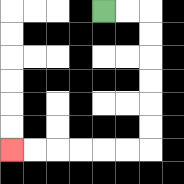{'start': '[4, 0]', 'end': '[0, 6]', 'path_directions': 'R,R,D,D,D,D,D,D,L,L,L,L,L,L', 'path_coordinates': '[[4, 0], [5, 0], [6, 0], [6, 1], [6, 2], [6, 3], [6, 4], [6, 5], [6, 6], [5, 6], [4, 6], [3, 6], [2, 6], [1, 6], [0, 6]]'}